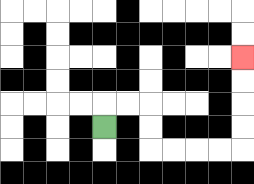{'start': '[4, 5]', 'end': '[10, 2]', 'path_directions': 'U,R,R,D,D,R,R,R,R,U,U,U,U', 'path_coordinates': '[[4, 5], [4, 4], [5, 4], [6, 4], [6, 5], [6, 6], [7, 6], [8, 6], [9, 6], [10, 6], [10, 5], [10, 4], [10, 3], [10, 2]]'}